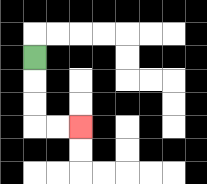{'start': '[1, 2]', 'end': '[3, 5]', 'path_directions': 'D,D,D,R,R', 'path_coordinates': '[[1, 2], [1, 3], [1, 4], [1, 5], [2, 5], [3, 5]]'}